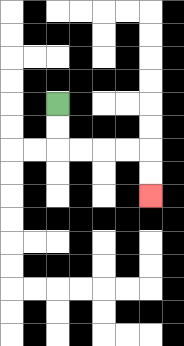{'start': '[2, 4]', 'end': '[6, 8]', 'path_directions': 'D,D,R,R,R,R,D,D', 'path_coordinates': '[[2, 4], [2, 5], [2, 6], [3, 6], [4, 6], [5, 6], [6, 6], [6, 7], [6, 8]]'}